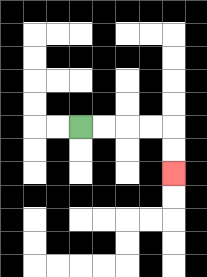{'start': '[3, 5]', 'end': '[7, 7]', 'path_directions': 'R,R,R,R,D,D', 'path_coordinates': '[[3, 5], [4, 5], [5, 5], [6, 5], [7, 5], [7, 6], [7, 7]]'}